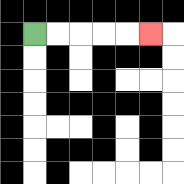{'start': '[1, 1]', 'end': '[6, 1]', 'path_directions': 'R,R,R,R,R', 'path_coordinates': '[[1, 1], [2, 1], [3, 1], [4, 1], [5, 1], [6, 1]]'}